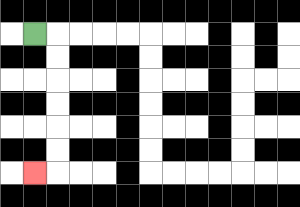{'start': '[1, 1]', 'end': '[1, 7]', 'path_directions': 'R,D,D,D,D,D,D,L', 'path_coordinates': '[[1, 1], [2, 1], [2, 2], [2, 3], [2, 4], [2, 5], [2, 6], [2, 7], [1, 7]]'}